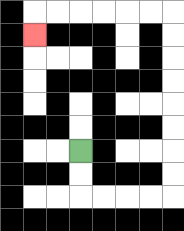{'start': '[3, 6]', 'end': '[1, 1]', 'path_directions': 'D,D,R,R,R,R,U,U,U,U,U,U,U,U,L,L,L,L,L,L,D', 'path_coordinates': '[[3, 6], [3, 7], [3, 8], [4, 8], [5, 8], [6, 8], [7, 8], [7, 7], [7, 6], [7, 5], [7, 4], [7, 3], [7, 2], [7, 1], [7, 0], [6, 0], [5, 0], [4, 0], [3, 0], [2, 0], [1, 0], [1, 1]]'}